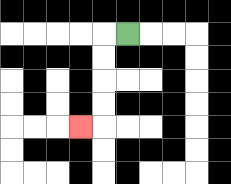{'start': '[5, 1]', 'end': '[3, 5]', 'path_directions': 'L,D,D,D,D,L', 'path_coordinates': '[[5, 1], [4, 1], [4, 2], [4, 3], [4, 4], [4, 5], [3, 5]]'}